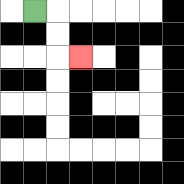{'start': '[1, 0]', 'end': '[3, 2]', 'path_directions': 'R,D,D,R', 'path_coordinates': '[[1, 0], [2, 0], [2, 1], [2, 2], [3, 2]]'}